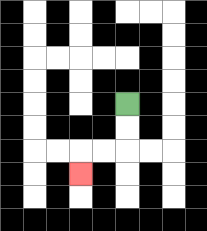{'start': '[5, 4]', 'end': '[3, 7]', 'path_directions': 'D,D,L,L,D', 'path_coordinates': '[[5, 4], [5, 5], [5, 6], [4, 6], [3, 6], [3, 7]]'}